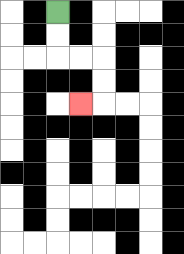{'start': '[2, 0]', 'end': '[3, 4]', 'path_directions': 'D,D,R,R,D,D,L', 'path_coordinates': '[[2, 0], [2, 1], [2, 2], [3, 2], [4, 2], [4, 3], [4, 4], [3, 4]]'}